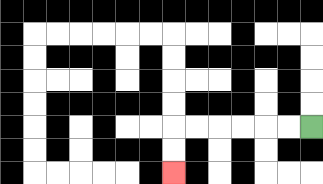{'start': '[13, 5]', 'end': '[7, 7]', 'path_directions': 'L,L,L,L,L,L,D,D', 'path_coordinates': '[[13, 5], [12, 5], [11, 5], [10, 5], [9, 5], [8, 5], [7, 5], [7, 6], [7, 7]]'}